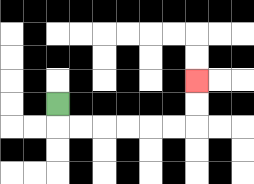{'start': '[2, 4]', 'end': '[8, 3]', 'path_directions': 'D,R,R,R,R,R,R,U,U', 'path_coordinates': '[[2, 4], [2, 5], [3, 5], [4, 5], [5, 5], [6, 5], [7, 5], [8, 5], [8, 4], [8, 3]]'}